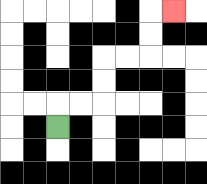{'start': '[2, 5]', 'end': '[7, 0]', 'path_directions': 'U,R,R,U,U,R,R,U,U,R', 'path_coordinates': '[[2, 5], [2, 4], [3, 4], [4, 4], [4, 3], [4, 2], [5, 2], [6, 2], [6, 1], [6, 0], [7, 0]]'}